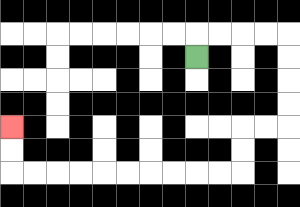{'start': '[8, 2]', 'end': '[0, 5]', 'path_directions': 'U,R,R,R,R,D,D,D,D,L,L,D,D,L,L,L,L,L,L,L,L,L,L,U,U', 'path_coordinates': '[[8, 2], [8, 1], [9, 1], [10, 1], [11, 1], [12, 1], [12, 2], [12, 3], [12, 4], [12, 5], [11, 5], [10, 5], [10, 6], [10, 7], [9, 7], [8, 7], [7, 7], [6, 7], [5, 7], [4, 7], [3, 7], [2, 7], [1, 7], [0, 7], [0, 6], [0, 5]]'}